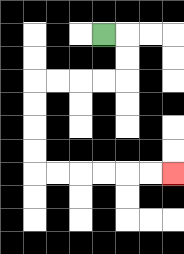{'start': '[4, 1]', 'end': '[7, 7]', 'path_directions': 'R,D,D,L,L,L,L,D,D,D,D,R,R,R,R,R,R', 'path_coordinates': '[[4, 1], [5, 1], [5, 2], [5, 3], [4, 3], [3, 3], [2, 3], [1, 3], [1, 4], [1, 5], [1, 6], [1, 7], [2, 7], [3, 7], [4, 7], [5, 7], [6, 7], [7, 7]]'}